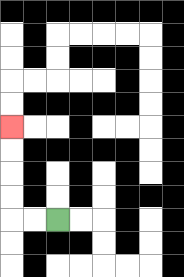{'start': '[2, 9]', 'end': '[0, 5]', 'path_directions': 'L,L,U,U,U,U', 'path_coordinates': '[[2, 9], [1, 9], [0, 9], [0, 8], [0, 7], [0, 6], [0, 5]]'}